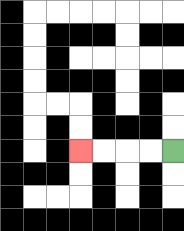{'start': '[7, 6]', 'end': '[3, 6]', 'path_directions': 'L,L,L,L', 'path_coordinates': '[[7, 6], [6, 6], [5, 6], [4, 6], [3, 6]]'}